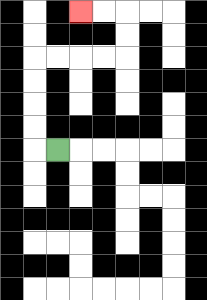{'start': '[2, 6]', 'end': '[3, 0]', 'path_directions': 'L,U,U,U,U,R,R,R,R,U,U,L,L', 'path_coordinates': '[[2, 6], [1, 6], [1, 5], [1, 4], [1, 3], [1, 2], [2, 2], [3, 2], [4, 2], [5, 2], [5, 1], [5, 0], [4, 0], [3, 0]]'}